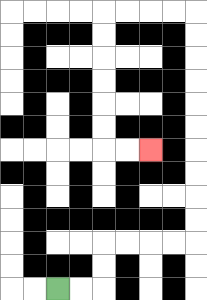{'start': '[2, 12]', 'end': '[6, 6]', 'path_directions': 'R,R,U,U,R,R,R,R,U,U,U,U,U,U,U,U,U,U,L,L,L,L,D,D,D,D,D,D,R,R', 'path_coordinates': '[[2, 12], [3, 12], [4, 12], [4, 11], [4, 10], [5, 10], [6, 10], [7, 10], [8, 10], [8, 9], [8, 8], [8, 7], [8, 6], [8, 5], [8, 4], [8, 3], [8, 2], [8, 1], [8, 0], [7, 0], [6, 0], [5, 0], [4, 0], [4, 1], [4, 2], [4, 3], [4, 4], [4, 5], [4, 6], [5, 6], [6, 6]]'}